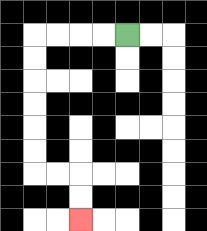{'start': '[5, 1]', 'end': '[3, 9]', 'path_directions': 'L,L,L,L,D,D,D,D,D,D,R,R,D,D', 'path_coordinates': '[[5, 1], [4, 1], [3, 1], [2, 1], [1, 1], [1, 2], [1, 3], [1, 4], [1, 5], [1, 6], [1, 7], [2, 7], [3, 7], [3, 8], [3, 9]]'}